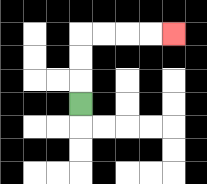{'start': '[3, 4]', 'end': '[7, 1]', 'path_directions': 'U,U,U,R,R,R,R', 'path_coordinates': '[[3, 4], [3, 3], [3, 2], [3, 1], [4, 1], [5, 1], [6, 1], [7, 1]]'}